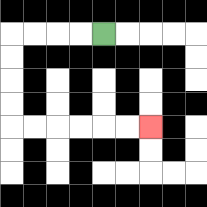{'start': '[4, 1]', 'end': '[6, 5]', 'path_directions': 'L,L,L,L,D,D,D,D,R,R,R,R,R,R', 'path_coordinates': '[[4, 1], [3, 1], [2, 1], [1, 1], [0, 1], [0, 2], [0, 3], [0, 4], [0, 5], [1, 5], [2, 5], [3, 5], [4, 5], [5, 5], [6, 5]]'}